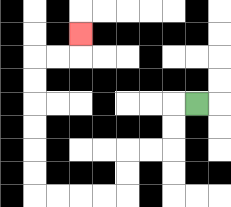{'start': '[8, 4]', 'end': '[3, 1]', 'path_directions': 'L,D,D,L,L,D,D,L,L,L,L,U,U,U,U,U,U,R,R,U', 'path_coordinates': '[[8, 4], [7, 4], [7, 5], [7, 6], [6, 6], [5, 6], [5, 7], [5, 8], [4, 8], [3, 8], [2, 8], [1, 8], [1, 7], [1, 6], [1, 5], [1, 4], [1, 3], [1, 2], [2, 2], [3, 2], [3, 1]]'}